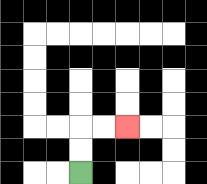{'start': '[3, 7]', 'end': '[5, 5]', 'path_directions': 'U,U,R,R', 'path_coordinates': '[[3, 7], [3, 6], [3, 5], [4, 5], [5, 5]]'}